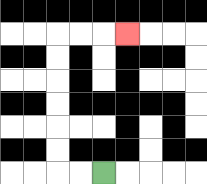{'start': '[4, 7]', 'end': '[5, 1]', 'path_directions': 'L,L,U,U,U,U,U,U,R,R,R', 'path_coordinates': '[[4, 7], [3, 7], [2, 7], [2, 6], [2, 5], [2, 4], [2, 3], [2, 2], [2, 1], [3, 1], [4, 1], [5, 1]]'}